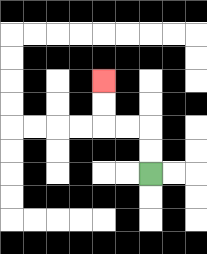{'start': '[6, 7]', 'end': '[4, 3]', 'path_directions': 'U,U,L,L,U,U', 'path_coordinates': '[[6, 7], [6, 6], [6, 5], [5, 5], [4, 5], [4, 4], [4, 3]]'}